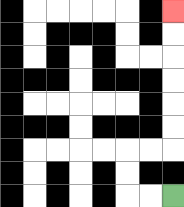{'start': '[7, 8]', 'end': '[7, 0]', 'path_directions': 'L,L,U,U,R,R,U,U,U,U,U,U', 'path_coordinates': '[[7, 8], [6, 8], [5, 8], [5, 7], [5, 6], [6, 6], [7, 6], [7, 5], [7, 4], [7, 3], [7, 2], [7, 1], [7, 0]]'}